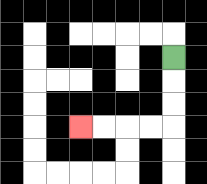{'start': '[7, 2]', 'end': '[3, 5]', 'path_directions': 'D,D,D,L,L,L,L', 'path_coordinates': '[[7, 2], [7, 3], [7, 4], [7, 5], [6, 5], [5, 5], [4, 5], [3, 5]]'}